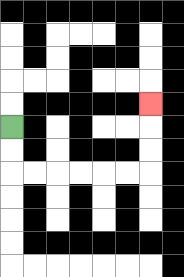{'start': '[0, 5]', 'end': '[6, 4]', 'path_directions': 'D,D,R,R,R,R,R,R,U,U,U', 'path_coordinates': '[[0, 5], [0, 6], [0, 7], [1, 7], [2, 7], [3, 7], [4, 7], [5, 7], [6, 7], [6, 6], [6, 5], [6, 4]]'}